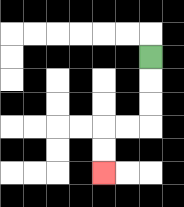{'start': '[6, 2]', 'end': '[4, 7]', 'path_directions': 'D,D,D,L,L,D,D', 'path_coordinates': '[[6, 2], [6, 3], [6, 4], [6, 5], [5, 5], [4, 5], [4, 6], [4, 7]]'}